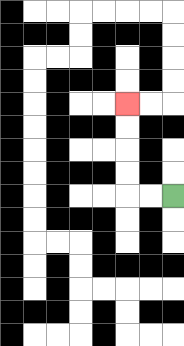{'start': '[7, 8]', 'end': '[5, 4]', 'path_directions': 'L,L,U,U,U,U', 'path_coordinates': '[[7, 8], [6, 8], [5, 8], [5, 7], [5, 6], [5, 5], [5, 4]]'}